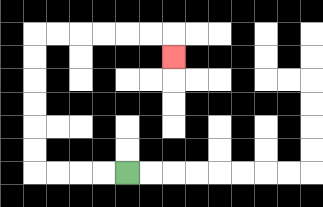{'start': '[5, 7]', 'end': '[7, 2]', 'path_directions': 'L,L,L,L,U,U,U,U,U,U,R,R,R,R,R,R,D', 'path_coordinates': '[[5, 7], [4, 7], [3, 7], [2, 7], [1, 7], [1, 6], [1, 5], [1, 4], [1, 3], [1, 2], [1, 1], [2, 1], [3, 1], [4, 1], [5, 1], [6, 1], [7, 1], [7, 2]]'}